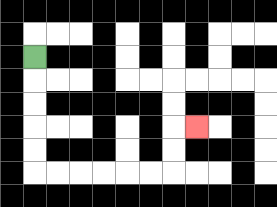{'start': '[1, 2]', 'end': '[8, 5]', 'path_directions': 'D,D,D,D,D,R,R,R,R,R,R,U,U,R', 'path_coordinates': '[[1, 2], [1, 3], [1, 4], [1, 5], [1, 6], [1, 7], [2, 7], [3, 7], [4, 7], [5, 7], [6, 7], [7, 7], [7, 6], [7, 5], [8, 5]]'}